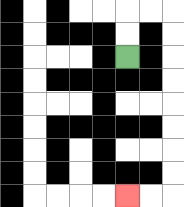{'start': '[5, 2]', 'end': '[5, 8]', 'path_directions': 'U,U,R,R,D,D,D,D,D,D,D,D,L,L', 'path_coordinates': '[[5, 2], [5, 1], [5, 0], [6, 0], [7, 0], [7, 1], [7, 2], [7, 3], [7, 4], [7, 5], [7, 6], [7, 7], [7, 8], [6, 8], [5, 8]]'}